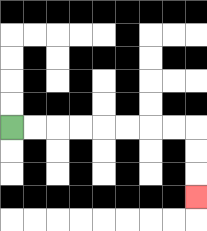{'start': '[0, 5]', 'end': '[8, 8]', 'path_directions': 'R,R,R,R,R,R,R,R,D,D,D', 'path_coordinates': '[[0, 5], [1, 5], [2, 5], [3, 5], [4, 5], [5, 5], [6, 5], [7, 5], [8, 5], [8, 6], [8, 7], [8, 8]]'}